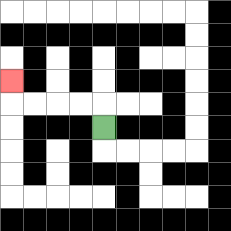{'start': '[4, 5]', 'end': '[0, 3]', 'path_directions': 'U,L,L,L,L,U', 'path_coordinates': '[[4, 5], [4, 4], [3, 4], [2, 4], [1, 4], [0, 4], [0, 3]]'}